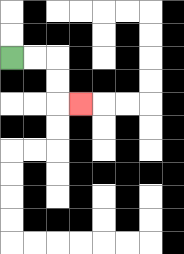{'start': '[0, 2]', 'end': '[3, 4]', 'path_directions': 'R,R,D,D,R', 'path_coordinates': '[[0, 2], [1, 2], [2, 2], [2, 3], [2, 4], [3, 4]]'}